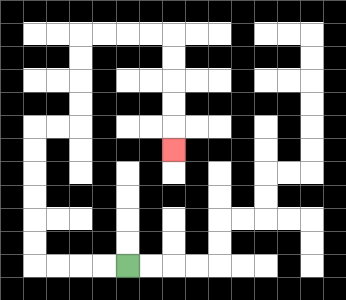{'start': '[5, 11]', 'end': '[7, 6]', 'path_directions': 'L,L,L,L,U,U,U,U,U,U,R,R,U,U,U,U,R,R,R,R,D,D,D,D,D', 'path_coordinates': '[[5, 11], [4, 11], [3, 11], [2, 11], [1, 11], [1, 10], [1, 9], [1, 8], [1, 7], [1, 6], [1, 5], [2, 5], [3, 5], [3, 4], [3, 3], [3, 2], [3, 1], [4, 1], [5, 1], [6, 1], [7, 1], [7, 2], [7, 3], [7, 4], [7, 5], [7, 6]]'}